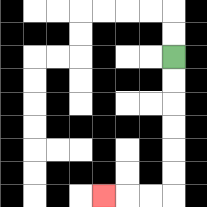{'start': '[7, 2]', 'end': '[4, 8]', 'path_directions': 'D,D,D,D,D,D,L,L,L', 'path_coordinates': '[[7, 2], [7, 3], [7, 4], [7, 5], [7, 6], [7, 7], [7, 8], [6, 8], [5, 8], [4, 8]]'}